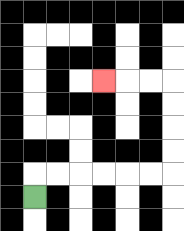{'start': '[1, 8]', 'end': '[4, 3]', 'path_directions': 'U,R,R,R,R,R,R,U,U,U,U,L,L,L', 'path_coordinates': '[[1, 8], [1, 7], [2, 7], [3, 7], [4, 7], [5, 7], [6, 7], [7, 7], [7, 6], [7, 5], [7, 4], [7, 3], [6, 3], [5, 3], [4, 3]]'}